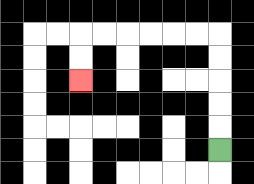{'start': '[9, 6]', 'end': '[3, 3]', 'path_directions': 'U,U,U,U,U,L,L,L,L,L,L,D,D', 'path_coordinates': '[[9, 6], [9, 5], [9, 4], [9, 3], [9, 2], [9, 1], [8, 1], [7, 1], [6, 1], [5, 1], [4, 1], [3, 1], [3, 2], [3, 3]]'}